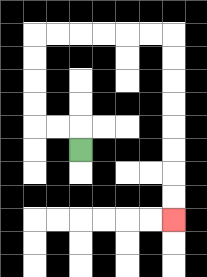{'start': '[3, 6]', 'end': '[7, 9]', 'path_directions': 'U,L,L,U,U,U,U,R,R,R,R,R,R,D,D,D,D,D,D,D,D', 'path_coordinates': '[[3, 6], [3, 5], [2, 5], [1, 5], [1, 4], [1, 3], [1, 2], [1, 1], [2, 1], [3, 1], [4, 1], [5, 1], [6, 1], [7, 1], [7, 2], [7, 3], [7, 4], [7, 5], [7, 6], [7, 7], [7, 8], [7, 9]]'}